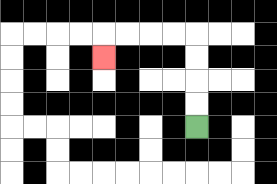{'start': '[8, 5]', 'end': '[4, 2]', 'path_directions': 'U,U,U,U,L,L,L,L,D', 'path_coordinates': '[[8, 5], [8, 4], [8, 3], [8, 2], [8, 1], [7, 1], [6, 1], [5, 1], [4, 1], [4, 2]]'}